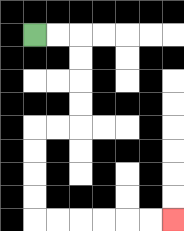{'start': '[1, 1]', 'end': '[7, 9]', 'path_directions': 'R,R,D,D,D,D,L,L,D,D,D,D,R,R,R,R,R,R', 'path_coordinates': '[[1, 1], [2, 1], [3, 1], [3, 2], [3, 3], [3, 4], [3, 5], [2, 5], [1, 5], [1, 6], [1, 7], [1, 8], [1, 9], [2, 9], [3, 9], [4, 9], [5, 9], [6, 9], [7, 9]]'}